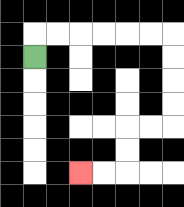{'start': '[1, 2]', 'end': '[3, 7]', 'path_directions': 'U,R,R,R,R,R,R,D,D,D,D,L,L,D,D,L,L', 'path_coordinates': '[[1, 2], [1, 1], [2, 1], [3, 1], [4, 1], [5, 1], [6, 1], [7, 1], [7, 2], [7, 3], [7, 4], [7, 5], [6, 5], [5, 5], [5, 6], [5, 7], [4, 7], [3, 7]]'}